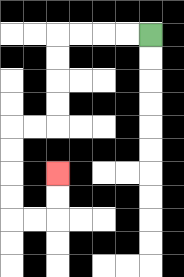{'start': '[6, 1]', 'end': '[2, 7]', 'path_directions': 'L,L,L,L,D,D,D,D,L,L,D,D,D,D,R,R,U,U', 'path_coordinates': '[[6, 1], [5, 1], [4, 1], [3, 1], [2, 1], [2, 2], [2, 3], [2, 4], [2, 5], [1, 5], [0, 5], [0, 6], [0, 7], [0, 8], [0, 9], [1, 9], [2, 9], [2, 8], [2, 7]]'}